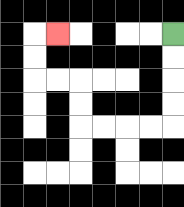{'start': '[7, 1]', 'end': '[2, 1]', 'path_directions': 'D,D,D,D,L,L,L,L,U,U,L,L,U,U,R', 'path_coordinates': '[[7, 1], [7, 2], [7, 3], [7, 4], [7, 5], [6, 5], [5, 5], [4, 5], [3, 5], [3, 4], [3, 3], [2, 3], [1, 3], [1, 2], [1, 1], [2, 1]]'}